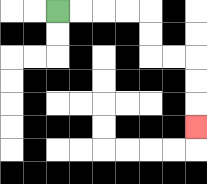{'start': '[2, 0]', 'end': '[8, 5]', 'path_directions': 'R,R,R,R,D,D,R,R,D,D,D', 'path_coordinates': '[[2, 0], [3, 0], [4, 0], [5, 0], [6, 0], [6, 1], [6, 2], [7, 2], [8, 2], [8, 3], [8, 4], [8, 5]]'}